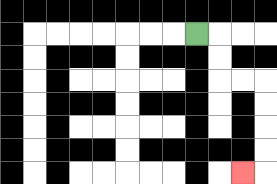{'start': '[8, 1]', 'end': '[10, 7]', 'path_directions': 'R,D,D,R,R,D,D,D,D,L', 'path_coordinates': '[[8, 1], [9, 1], [9, 2], [9, 3], [10, 3], [11, 3], [11, 4], [11, 5], [11, 6], [11, 7], [10, 7]]'}